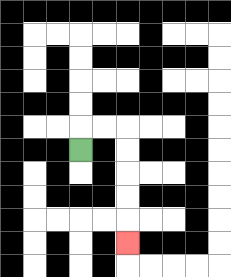{'start': '[3, 6]', 'end': '[5, 10]', 'path_directions': 'U,R,R,D,D,D,D,D', 'path_coordinates': '[[3, 6], [3, 5], [4, 5], [5, 5], [5, 6], [5, 7], [5, 8], [5, 9], [5, 10]]'}